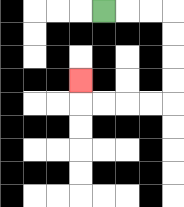{'start': '[4, 0]', 'end': '[3, 3]', 'path_directions': 'R,R,R,D,D,D,D,L,L,L,L,U', 'path_coordinates': '[[4, 0], [5, 0], [6, 0], [7, 0], [7, 1], [7, 2], [7, 3], [7, 4], [6, 4], [5, 4], [4, 4], [3, 4], [3, 3]]'}